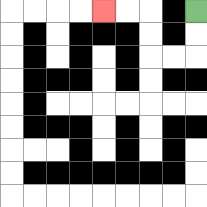{'start': '[8, 0]', 'end': '[4, 0]', 'path_directions': 'D,D,L,L,U,U,L,L', 'path_coordinates': '[[8, 0], [8, 1], [8, 2], [7, 2], [6, 2], [6, 1], [6, 0], [5, 0], [4, 0]]'}